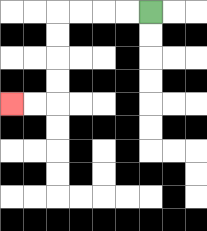{'start': '[6, 0]', 'end': '[0, 4]', 'path_directions': 'L,L,L,L,D,D,D,D,L,L', 'path_coordinates': '[[6, 0], [5, 0], [4, 0], [3, 0], [2, 0], [2, 1], [2, 2], [2, 3], [2, 4], [1, 4], [0, 4]]'}